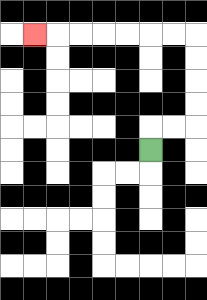{'start': '[6, 6]', 'end': '[1, 1]', 'path_directions': 'U,R,R,U,U,U,U,L,L,L,L,L,L,L', 'path_coordinates': '[[6, 6], [6, 5], [7, 5], [8, 5], [8, 4], [8, 3], [8, 2], [8, 1], [7, 1], [6, 1], [5, 1], [4, 1], [3, 1], [2, 1], [1, 1]]'}